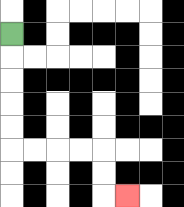{'start': '[0, 1]', 'end': '[5, 8]', 'path_directions': 'D,D,D,D,D,R,R,R,R,D,D,R', 'path_coordinates': '[[0, 1], [0, 2], [0, 3], [0, 4], [0, 5], [0, 6], [1, 6], [2, 6], [3, 6], [4, 6], [4, 7], [4, 8], [5, 8]]'}